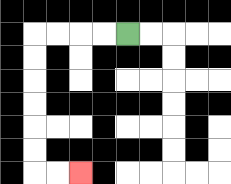{'start': '[5, 1]', 'end': '[3, 7]', 'path_directions': 'L,L,L,L,D,D,D,D,D,D,R,R', 'path_coordinates': '[[5, 1], [4, 1], [3, 1], [2, 1], [1, 1], [1, 2], [1, 3], [1, 4], [1, 5], [1, 6], [1, 7], [2, 7], [3, 7]]'}